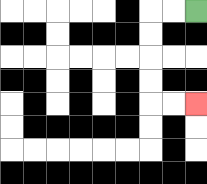{'start': '[8, 0]', 'end': '[8, 4]', 'path_directions': 'L,L,D,D,D,D,R,R', 'path_coordinates': '[[8, 0], [7, 0], [6, 0], [6, 1], [6, 2], [6, 3], [6, 4], [7, 4], [8, 4]]'}